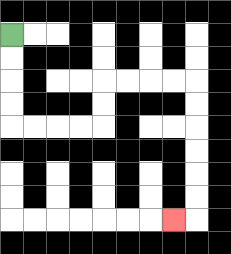{'start': '[0, 1]', 'end': '[7, 9]', 'path_directions': 'D,D,D,D,R,R,R,R,U,U,R,R,R,R,D,D,D,D,D,D,L', 'path_coordinates': '[[0, 1], [0, 2], [0, 3], [0, 4], [0, 5], [1, 5], [2, 5], [3, 5], [4, 5], [4, 4], [4, 3], [5, 3], [6, 3], [7, 3], [8, 3], [8, 4], [8, 5], [8, 6], [8, 7], [8, 8], [8, 9], [7, 9]]'}